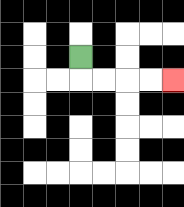{'start': '[3, 2]', 'end': '[7, 3]', 'path_directions': 'D,R,R,R,R', 'path_coordinates': '[[3, 2], [3, 3], [4, 3], [5, 3], [6, 3], [7, 3]]'}